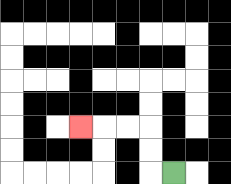{'start': '[7, 7]', 'end': '[3, 5]', 'path_directions': 'L,U,U,L,L,L', 'path_coordinates': '[[7, 7], [6, 7], [6, 6], [6, 5], [5, 5], [4, 5], [3, 5]]'}